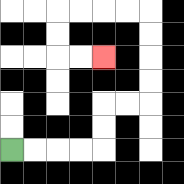{'start': '[0, 6]', 'end': '[4, 2]', 'path_directions': 'R,R,R,R,U,U,R,R,U,U,U,U,L,L,L,L,D,D,R,R', 'path_coordinates': '[[0, 6], [1, 6], [2, 6], [3, 6], [4, 6], [4, 5], [4, 4], [5, 4], [6, 4], [6, 3], [6, 2], [6, 1], [6, 0], [5, 0], [4, 0], [3, 0], [2, 0], [2, 1], [2, 2], [3, 2], [4, 2]]'}